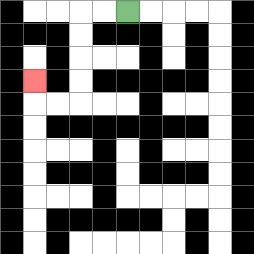{'start': '[5, 0]', 'end': '[1, 3]', 'path_directions': 'L,L,D,D,D,D,L,L,U', 'path_coordinates': '[[5, 0], [4, 0], [3, 0], [3, 1], [3, 2], [3, 3], [3, 4], [2, 4], [1, 4], [1, 3]]'}